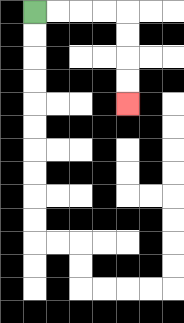{'start': '[1, 0]', 'end': '[5, 4]', 'path_directions': 'R,R,R,R,D,D,D,D', 'path_coordinates': '[[1, 0], [2, 0], [3, 0], [4, 0], [5, 0], [5, 1], [5, 2], [5, 3], [5, 4]]'}